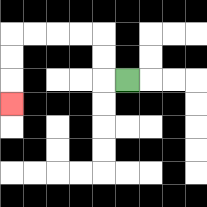{'start': '[5, 3]', 'end': '[0, 4]', 'path_directions': 'L,U,U,L,L,L,L,D,D,D', 'path_coordinates': '[[5, 3], [4, 3], [4, 2], [4, 1], [3, 1], [2, 1], [1, 1], [0, 1], [0, 2], [0, 3], [0, 4]]'}